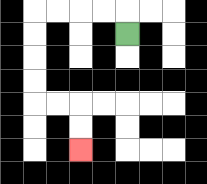{'start': '[5, 1]', 'end': '[3, 6]', 'path_directions': 'U,L,L,L,L,D,D,D,D,R,R,D,D', 'path_coordinates': '[[5, 1], [5, 0], [4, 0], [3, 0], [2, 0], [1, 0], [1, 1], [1, 2], [1, 3], [1, 4], [2, 4], [3, 4], [3, 5], [3, 6]]'}